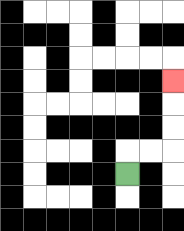{'start': '[5, 7]', 'end': '[7, 3]', 'path_directions': 'U,R,R,U,U,U', 'path_coordinates': '[[5, 7], [5, 6], [6, 6], [7, 6], [7, 5], [7, 4], [7, 3]]'}